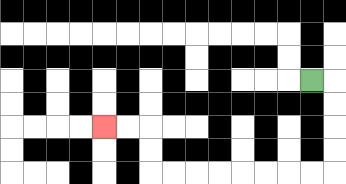{'start': '[13, 3]', 'end': '[4, 5]', 'path_directions': 'R,D,D,D,D,L,L,L,L,L,L,L,L,U,U,L,L', 'path_coordinates': '[[13, 3], [14, 3], [14, 4], [14, 5], [14, 6], [14, 7], [13, 7], [12, 7], [11, 7], [10, 7], [9, 7], [8, 7], [7, 7], [6, 7], [6, 6], [6, 5], [5, 5], [4, 5]]'}